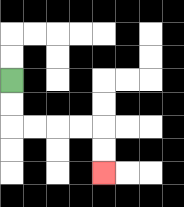{'start': '[0, 3]', 'end': '[4, 7]', 'path_directions': 'D,D,R,R,R,R,D,D', 'path_coordinates': '[[0, 3], [0, 4], [0, 5], [1, 5], [2, 5], [3, 5], [4, 5], [4, 6], [4, 7]]'}